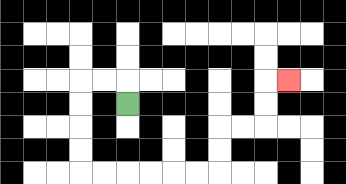{'start': '[5, 4]', 'end': '[12, 3]', 'path_directions': 'U,L,L,D,D,D,D,R,R,R,R,R,R,U,U,R,R,U,U,R', 'path_coordinates': '[[5, 4], [5, 3], [4, 3], [3, 3], [3, 4], [3, 5], [3, 6], [3, 7], [4, 7], [5, 7], [6, 7], [7, 7], [8, 7], [9, 7], [9, 6], [9, 5], [10, 5], [11, 5], [11, 4], [11, 3], [12, 3]]'}